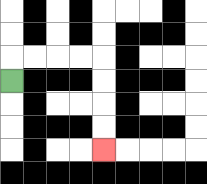{'start': '[0, 3]', 'end': '[4, 6]', 'path_directions': 'U,R,R,R,R,D,D,D,D', 'path_coordinates': '[[0, 3], [0, 2], [1, 2], [2, 2], [3, 2], [4, 2], [4, 3], [4, 4], [4, 5], [4, 6]]'}